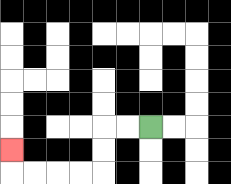{'start': '[6, 5]', 'end': '[0, 6]', 'path_directions': 'L,L,D,D,L,L,L,L,U', 'path_coordinates': '[[6, 5], [5, 5], [4, 5], [4, 6], [4, 7], [3, 7], [2, 7], [1, 7], [0, 7], [0, 6]]'}